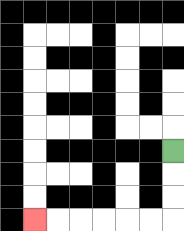{'start': '[7, 6]', 'end': '[1, 9]', 'path_directions': 'D,D,D,L,L,L,L,L,L', 'path_coordinates': '[[7, 6], [7, 7], [7, 8], [7, 9], [6, 9], [5, 9], [4, 9], [3, 9], [2, 9], [1, 9]]'}